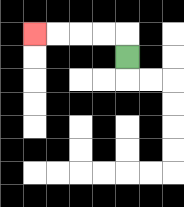{'start': '[5, 2]', 'end': '[1, 1]', 'path_directions': 'U,L,L,L,L', 'path_coordinates': '[[5, 2], [5, 1], [4, 1], [3, 1], [2, 1], [1, 1]]'}